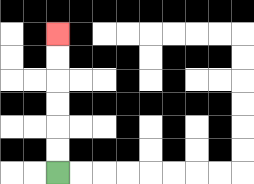{'start': '[2, 7]', 'end': '[2, 1]', 'path_directions': 'U,U,U,U,U,U', 'path_coordinates': '[[2, 7], [2, 6], [2, 5], [2, 4], [2, 3], [2, 2], [2, 1]]'}